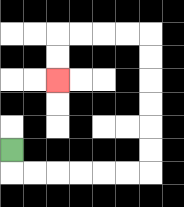{'start': '[0, 6]', 'end': '[2, 3]', 'path_directions': 'D,R,R,R,R,R,R,U,U,U,U,U,U,L,L,L,L,D,D', 'path_coordinates': '[[0, 6], [0, 7], [1, 7], [2, 7], [3, 7], [4, 7], [5, 7], [6, 7], [6, 6], [6, 5], [6, 4], [6, 3], [6, 2], [6, 1], [5, 1], [4, 1], [3, 1], [2, 1], [2, 2], [2, 3]]'}